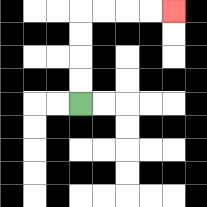{'start': '[3, 4]', 'end': '[7, 0]', 'path_directions': 'U,U,U,U,R,R,R,R', 'path_coordinates': '[[3, 4], [3, 3], [3, 2], [3, 1], [3, 0], [4, 0], [5, 0], [6, 0], [7, 0]]'}